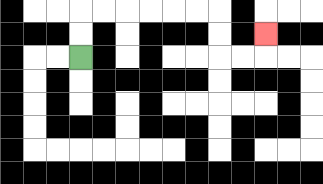{'start': '[3, 2]', 'end': '[11, 1]', 'path_directions': 'U,U,R,R,R,R,R,R,D,D,R,R,U', 'path_coordinates': '[[3, 2], [3, 1], [3, 0], [4, 0], [5, 0], [6, 0], [7, 0], [8, 0], [9, 0], [9, 1], [9, 2], [10, 2], [11, 2], [11, 1]]'}